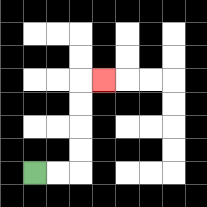{'start': '[1, 7]', 'end': '[4, 3]', 'path_directions': 'R,R,U,U,U,U,R', 'path_coordinates': '[[1, 7], [2, 7], [3, 7], [3, 6], [3, 5], [3, 4], [3, 3], [4, 3]]'}